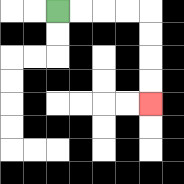{'start': '[2, 0]', 'end': '[6, 4]', 'path_directions': 'R,R,R,R,D,D,D,D', 'path_coordinates': '[[2, 0], [3, 0], [4, 0], [5, 0], [6, 0], [6, 1], [6, 2], [6, 3], [6, 4]]'}